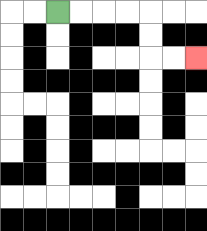{'start': '[2, 0]', 'end': '[8, 2]', 'path_directions': 'R,R,R,R,D,D,R,R', 'path_coordinates': '[[2, 0], [3, 0], [4, 0], [5, 0], [6, 0], [6, 1], [6, 2], [7, 2], [8, 2]]'}